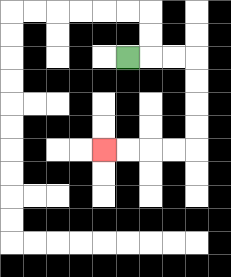{'start': '[5, 2]', 'end': '[4, 6]', 'path_directions': 'R,R,R,D,D,D,D,L,L,L,L', 'path_coordinates': '[[5, 2], [6, 2], [7, 2], [8, 2], [8, 3], [8, 4], [8, 5], [8, 6], [7, 6], [6, 6], [5, 6], [4, 6]]'}